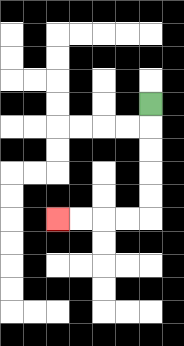{'start': '[6, 4]', 'end': '[2, 9]', 'path_directions': 'D,D,D,D,D,L,L,L,L', 'path_coordinates': '[[6, 4], [6, 5], [6, 6], [6, 7], [6, 8], [6, 9], [5, 9], [4, 9], [3, 9], [2, 9]]'}